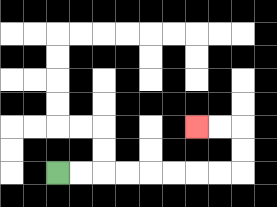{'start': '[2, 7]', 'end': '[8, 5]', 'path_directions': 'R,R,R,R,R,R,R,R,U,U,L,L', 'path_coordinates': '[[2, 7], [3, 7], [4, 7], [5, 7], [6, 7], [7, 7], [8, 7], [9, 7], [10, 7], [10, 6], [10, 5], [9, 5], [8, 5]]'}